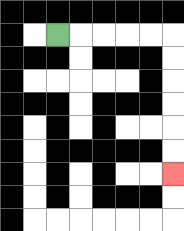{'start': '[2, 1]', 'end': '[7, 7]', 'path_directions': 'R,R,R,R,R,D,D,D,D,D,D', 'path_coordinates': '[[2, 1], [3, 1], [4, 1], [5, 1], [6, 1], [7, 1], [7, 2], [7, 3], [7, 4], [7, 5], [7, 6], [7, 7]]'}